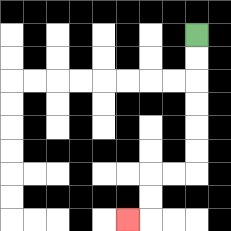{'start': '[8, 1]', 'end': '[5, 9]', 'path_directions': 'D,D,D,D,D,D,L,L,D,D,L', 'path_coordinates': '[[8, 1], [8, 2], [8, 3], [8, 4], [8, 5], [8, 6], [8, 7], [7, 7], [6, 7], [6, 8], [6, 9], [5, 9]]'}